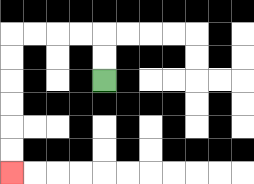{'start': '[4, 3]', 'end': '[0, 7]', 'path_directions': 'U,U,L,L,L,L,D,D,D,D,D,D', 'path_coordinates': '[[4, 3], [4, 2], [4, 1], [3, 1], [2, 1], [1, 1], [0, 1], [0, 2], [0, 3], [0, 4], [0, 5], [0, 6], [0, 7]]'}